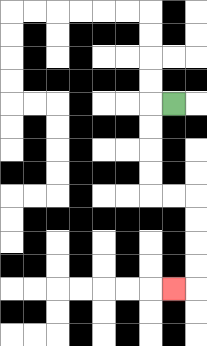{'start': '[7, 4]', 'end': '[7, 12]', 'path_directions': 'L,D,D,D,D,R,R,D,D,D,D,L', 'path_coordinates': '[[7, 4], [6, 4], [6, 5], [6, 6], [6, 7], [6, 8], [7, 8], [8, 8], [8, 9], [8, 10], [8, 11], [8, 12], [7, 12]]'}